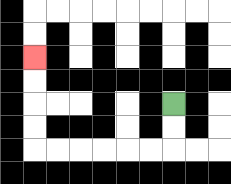{'start': '[7, 4]', 'end': '[1, 2]', 'path_directions': 'D,D,L,L,L,L,L,L,U,U,U,U', 'path_coordinates': '[[7, 4], [7, 5], [7, 6], [6, 6], [5, 6], [4, 6], [3, 6], [2, 6], [1, 6], [1, 5], [1, 4], [1, 3], [1, 2]]'}